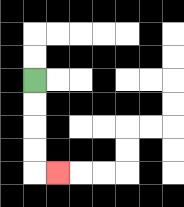{'start': '[1, 3]', 'end': '[2, 7]', 'path_directions': 'D,D,D,D,R', 'path_coordinates': '[[1, 3], [1, 4], [1, 5], [1, 6], [1, 7], [2, 7]]'}